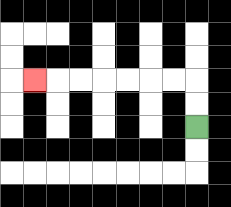{'start': '[8, 5]', 'end': '[1, 3]', 'path_directions': 'U,U,L,L,L,L,L,L,L', 'path_coordinates': '[[8, 5], [8, 4], [8, 3], [7, 3], [6, 3], [5, 3], [4, 3], [3, 3], [2, 3], [1, 3]]'}